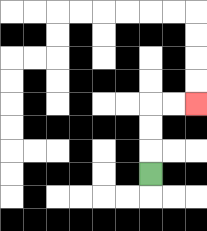{'start': '[6, 7]', 'end': '[8, 4]', 'path_directions': 'U,U,U,R,R', 'path_coordinates': '[[6, 7], [6, 6], [6, 5], [6, 4], [7, 4], [8, 4]]'}